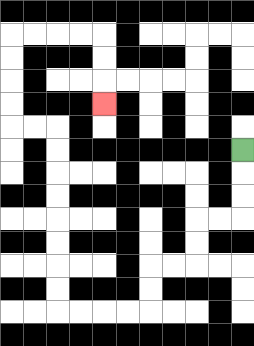{'start': '[10, 6]', 'end': '[4, 4]', 'path_directions': 'D,D,D,L,L,D,D,L,L,D,D,L,L,L,L,U,U,U,U,U,U,U,U,L,L,U,U,U,U,R,R,R,R,D,D,D', 'path_coordinates': '[[10, 6], [10, 7], [10, 8], [10, 9], [9, 9], [8, 9], [8, 10], [8, 11], [7, 11], [6, 11], [6, 12], [6, 13], [5, 13], [4, 13], [3, 13], [2, 13], [2, 12], [2, 11], [2, 10], [2, 9], [2, 8], [2, 7], [2, 6], [2, 5], [1, 5], [0, 5], [0, 4], [0, 3], [0, 2], [0, 1], [1, 1], [2, 1], [3, 1], [4, 1], [4, 2], [4, 3], [4, 4]]'}